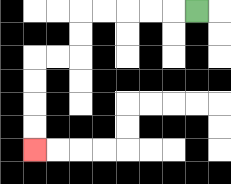{'start': '[8, 0]', 'end': '[1, 6]', 'path_directions': 'L,L,L,L,L,D,D,L,L,D,D,D,D', 'path_coordinates': '[[8, 0], [7, 0], [6, 0], [5, 0], [4, 0], [3, 0], [3, 1], [3, 2], [2, 2], [1, 2], [1, 3], [1, 4], [1, 5], [1, 6]]'}